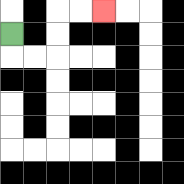{'start': '[0, 1]', 'end': '[4, 0]', 'path_directions': 'D,R,R,U,U,R,R', 'path_coordinates': '[[0, 1], [0, 2], [1, 2], [2, 2], [2, 1], [2, 0], [3, 0], [4, 0]]'}